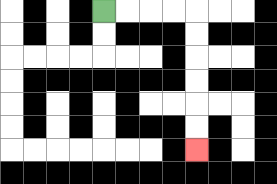{'start': '[4, 0]', 'end': '[8, 6]', 'path_directions': 'R,R,R,R,D,D,D,D,D,D', 'path_coordinates': '[[4, 0], [5, 0], [6, 0], [7, 0], [8, 0], [8, 1], [8, 2], [8, 3], [8, 4], [8, 5], [8, 6]]'}